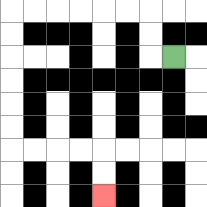{'start': '[7, 2]', 'end': '[4, 8]', 'path_directions': 'L,U,U,L,L,L,L,L,L,D,D,D,D,D,D,R,R,R,R,D,D', 'path_coordinates': '[[7, 2], [6, 2], [6, 1], [6, 0], [5, 0], [4, 0], [3, 0], [2, 0], [1, 0], [0, 0], [0, 1], [0, 2], [0, 3], [0, 4], [0, 5], [0, 6], [1, 6], [2, 6], [3, 6], [4, 6], [4, 7], [4, 8]]'}